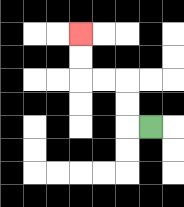{'start': '[6, 5]', 'end': '[3, 1]', 'path_directions': 'L,U,U,L,L,U,U', 'path_coordinates': '[[6, 5], [5, 5], [5, 4], [5, 3], [4, 3], [3, 3], [3, 2], [3, 1]]'}